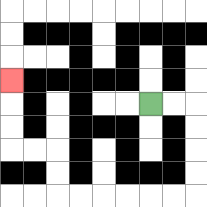{'start': '[6, 4]', 'end': '[0, 3]', 'path_directions': 'R,R,D,D,D,D,L,L,L,L,L,L,U,U,L,L,U,U,U', 'path_coordinates': '[[6, 4], [7, 4], [8, 4], [8, 5], [8, 6], [8, 7], [8, 8], [7, 8], [6, 8], [5, 8], [4, 8], [3, 8], [2, 8], [2, 7], [2, 6], [1, 6], [0, 6], [0, 5], [0, 4], [0, 3]]'}